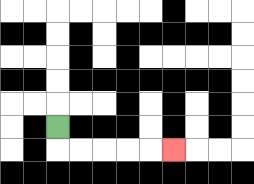{'start': '[2, 5]', 'end': '[7, 6]', 'path_directions': 'D,R,R,R,R,R', 'path_coordinates': '[[2, 5], [2, 6], [3, 6], [4, 6], [5, 6], [6, 6], [7, 6]]'}